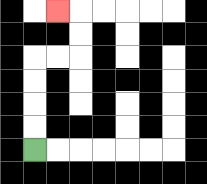{'start': '[1, 6]', 'end': '[2, 0]', 'path_directions': 'U,U,U,U,R,R,U,U,L', 'path_coordinates': '[[1, 6], [1, 5], [1, 4], [1, 3], [1, 2], [2, 2], [3, 2], [3, 1], [3, 0], [2, 0]]'}